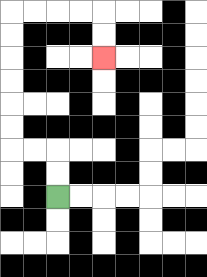{'start': '[2, 8]', 'end': '[4, 2]', 'path_directions': 'U,U,L,L,U,U,U,U,U,U,R,R,R,R,D,D', 'path_coordinates': '[[2, 8], [2, 7], [2, 6], [1, 6], [0, 6], [0, 5], [0, 4], [0, 3], [0, 2], [0, 1], [0, 0], [1, 0], [2, 0], [3, 0], [4, 0], [4, 1], [4, 2]]'}